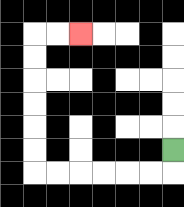{'start': '[7, 6]', 'end': '[3, 1]', 'path_directions': 'D,L,L,L,L,L,L,U,U,U,U,U,U,R,R', 'path_coordinates': '[[7, 6], [7, 7], [6, 7], [5, 7], [4, 7], [3, 7], [2, 7], [1, 7], [1, 6], [1, 5], [1, 4], [1, 3], [1, 2], [1, 1], [2, 1], [3, 1]]'}